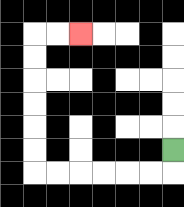{'start': '[7, 6]', 'end': '[3, 1]', 'path_directions': 'D,L,L,L,L,L,L,U,U,U,U,U,U,R,R', 'path_coordinates': '[[7, 6], [7, 7], [6, 7], [5, 7], [4, 7], [3, 7], [2, 7], [1, 7], [1, 6], [1, 5], [1, 4], [1, 3], [1, 2], [1, 1], [2, 1], [3, 1]]'}